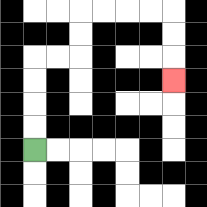{'start': '[1, 6]', 'end': '[7, 3]', 'path_directions': 'U,U,U,U,R,R,U,U,R,R,R,R,D,D,D', 'path_coordinates': '[[1, 6], [1, 5], [1, 4], [1, 3], [1, 2], [2, 2], [3, 2], [3, 1], [3, 0], [4, 0], [5, 0], [6, 0], [7, 0], [7, 1], [7, 2], [7, 3]]'}